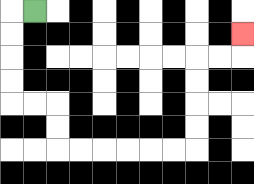{'start': '[1, 0]', 'end': '[10, 1]', 'path_directions': 'L,D,D,D,D,R,R,D,D,R,R,R,R,R,R,U,U,U,U,R,R,U', 'path_coordinates': '[[1, 0], [0, 0], [0, 1], [0, 2], [0, 3], [0, 4], [1, 4], [2, 4], [2, 5], [2, 6], [3, 6], [4, 6], [5, 6], [6, 6], [7, 6], [8, 6], [8, 5], [8, 4], [8, 3], [8, 2], [9, 2], [10, 2], [10, 1]]'}